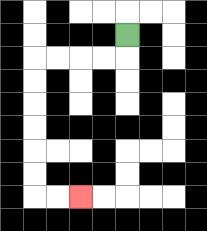{'start': '[5, 1]', 'end': '[3, 8]', 'path_directions': 'D,L,L,L,L,D,D,D,D,D,D,R,R', 'path_coordinates': '[[5, 1], [5, 2], [4, 2], [3, 2], [2, 2], [1, 2], [1, 3], [1, 4], [1, 5], [1, 6], [1, 7], [1, 8], [2, 8], [3, 8]]'}